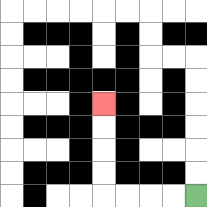{'start': '[8, 8]', 'end': '[4, 4]', 'path_directions': 'L,L,L,L,U,U,U,U', 'path_coordinates': '[[8, 8], [7, 8], [6, 8], [5, 8], [4, 8], [4, 7], [4, 6], [4, 5], [4, 4]]'}